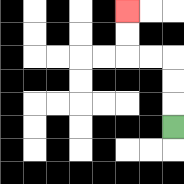{'start': '[7, 5]', 'end': '[5, 0]', 'path_directions': 'U,U,U,L,L,U,U', 'path_coordinates': '[[7, 5], [7, 4], [7, 3], [7, 2], [6, 2], [5, 2], [5, 1], [5, 0]]'}